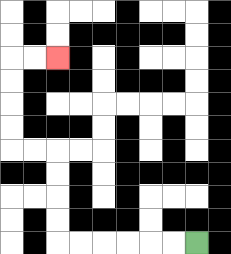{'start': '[8, 10]', 'end': '[2, 2]', 'path_directions': 'L,L,L,L,L,L,U,U,U,U,L,L,U,U,U,U,R,R', 'path_coordinates': '[[8, 10], [7, 10], [6, 10], [5, 10], [4, 10], [3, 10], [2, 10], [2, 9], [2, 8], [2, 7], [2, 6], [1, 6], [0, 6], [0, 5], [0, 4], [0, 3], [0, 2], [1, 2], [2, 2]]'}